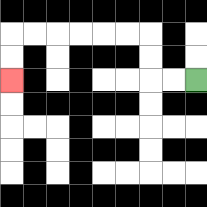{'start': '[8, 3]', 'end': '[0, 3]', 'path_directions': 'L,L,U,U,L,L,L,L,L,L,D,D', 'path_coordinates': '[[8, 3], [7, 3], [6, 3], [6, 2], [6, 1], [5, 1], [4, 1], [3, 1], [2, 1], [1, 1], [0, 1], [0, 2], [0, 3]]'}